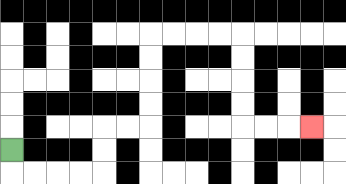{'start': '[0, 6]', 'end': '[13, 5]', 'path_directions': 'D,R,R,R,R,U,U,R,R,U,U,U,U,R,R,R,R,D,D,D,D,R,R,R', 'path_coordinates': '[[0, 6], [0, 7], [1, 7], [2, 7], [3, 7], [4, 7], [4, 6], [4, 5], [5, 5], [6, 5], [6, 4], [6, 3], [6, 2], [6, 1], [7, 1], [8, 1], [9, 1], [10, 1], [10, 2], [10, 3], [10, 4], [10, 5], [11, 5], [12, 5], [13, 5]]'}